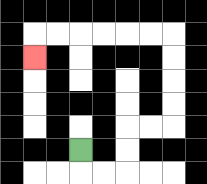{'start': '[3, 6]', 'end': '[1, 2]', 'path_directions': 'D,R,R,U,U,R,R,U,U,U,U,L,L,L,L,L,L,D', 'path_coordinates': '[[3, 6], [3, 7], [4, 7], [5, 7], [5, 6], [5, 5], [6, 5], [7, 5], [7, 4], [7, 3], [7, 2], [7, 1], [6, 1], [5, 1], [4, 1], [3, 1], [2, 1], [1, 1], [1, 2]]'}